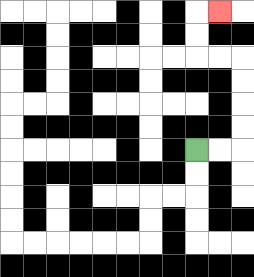{'start': '[8, 6]', 'end': '[9, 0]', 'path_directions': 'R,R,U,U,U,U,L,L,U,U,R', 'path_coordinates': '[[8, 6], [9, 6], [10, 6], [10, 5], [10, 4], [10, 3], [10, 2], [9, 2], [8, 2], [8, 1], [8, 0], [9, 0]]'}